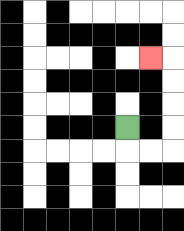{'start': '[5, 5]', 'end': '[6, 2]', 'path_directions': 'D,R,R,U,U,U,U,L', 'path_coordinates': '[[5, 5], [5, 6], [6, 6], [7, 6], [7, 5], [7, 4], [7, 3], [7, 2], [6, 2]]'}